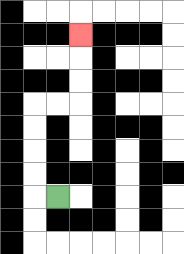{'start': '[2, 8]', 'end': '[3, 1]', 'path_directions': 'L,U,U,U,U,R,R,U,U,U', 'path_coordinates': '[[2, 8], [1, 8], [1, 7], [1, 6], [1, 5], [1, 4], [2, 4], [3, 4], [3, 3], [3, 2], [3, 1]]'}